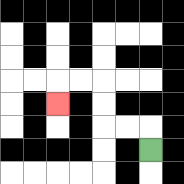{'start': '[6, 6]', 'end': '[2, 4]', 'path_directions': 'U,L,L,U,U,L,L,D', 'path_coordinates': '[[6, 6], [6, 5], [5, 5], [4, 5], [4, 4], [4, 3], [3, 3], [2, 3], [2, 4]]'}